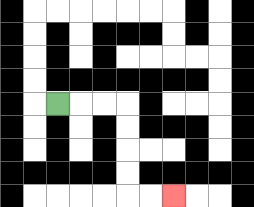{'start': '[2, 4]', 'end': '[7, 8]', 'path_directions': 'R,R,R,D,D,D,D,R,R', 'path_coordinates': '[[2, 4], [3, 4], [4, 4], [5, 4], [5, 5], [5, 6], [5, 7], [5, 8], [6, 8], [7, 8]]'}